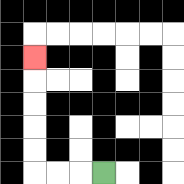{'start': '[4, 7]', 'end': '[1, 2]', 'path_directions': 'L,L,L,U,U,U,U,U', 'path_coordinates': '[[4, 7], [3, 7], [2, 7], [1, 7], [1, 6], [1, 5], [1, 4], [1, 3], [1, 2]]'}